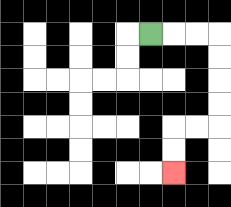{'start': '[6, 1]', 'end': '[7, 7]', 'path_directions': 'R,R,R,D,D,D,D,L,L,D,D', 'path_coordinates': '[[6, 1], [7, 1], [8, 1], [9, 1], [9, 2], [9, 3], [9, 4], [9, 5], [8, 5], [7, 5], [7, 6], [7, 7]]'}